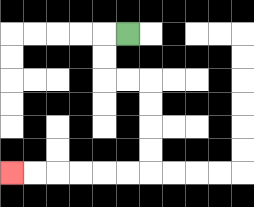{'start': '[5, 1]', 'end': '[0, 7]', 'path_directions': 'L,D,D,R,R,D,D,D,D,L,L,L,L,L,L', 'path_coordinates': '[[5, 1], [4, 1], [4, 2], [4, 3], [5, 3], [6, 3], [6, 4], [6, 5], [6, 6], [6, 7], [5, 7], [4, 7], [3, 7], [2, 7], [1, 7], [0, 7]]'}